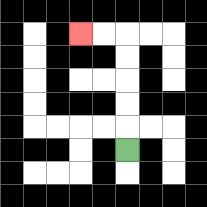{'start': '[5, 6]', 'end': '[3, 1]', 'path_directions': 'U,U,U,U,U,L,L', 'path_coordinates': '[[5, 6], [5, 5], [5, 4], [5, 3], [5, 2], [5, 1], [4, 1], [3, 1]]'}